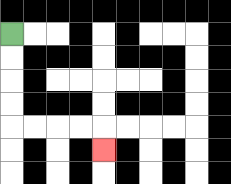{'start': '[0, 1]', 'end': '[4, 6]', 'path_directions': 'D,D,D,D,R,R,R,R,D', 'path_coordinates': '[[0, 1], [0, 2], [0, 3], [0, 4], [0, 5], [1, 5], [2, 5], [3, 5], [4, 5], [4, 6]]'}